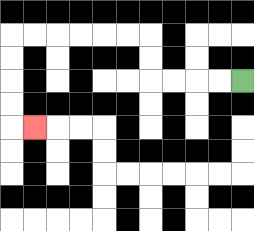{'start': '[10, 3]', 'end': '[1, 5]', 'path_directions': 'L,L,L,L,U,U,L,L,L,L,L,L,D,D,D,D,R', 'path_coordinates': '[[10, 3], [9, 3], [8, 3], [7, 3], [6, 3], [6, 2], [6, 1], [5, 1], [4, 1], [3, 1], [2, 1], [1, 1], [0, 1], [0, 2], [0, 3], [0, 4], [0, 5], [1, 5]]'}